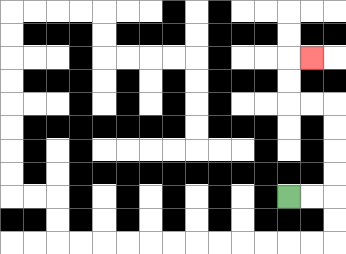{'start': '[12, 8]', 'end': '[13, 2]', 'path_directions': 'R,R,U,U,U,U,L,L,U,U,R', 'path_coordinates': '[[12, 8], [13, 8], [14, 8], [14, 7], [14, 6], [14, 5], [14, 4], [13, 4], [12, 4], [12, 3], [12, 2], [13, 2]]'}